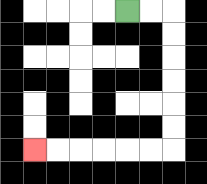{'start': '[5, 0]', 'end': '[1, 6]', 'path_directions': 'R,R,D,D,D,D,D,D,L,L,L,L,L,L', 'path_coordinates': '[[5, 0], [6, 0], [7, 0], [7, 1], [7, 2], [7, 3], [7, 4], [7, 5], [7, 6], [6, 6], [5, 6], [4, 6], [3, 6], [2, 6], [1, 6]]'}